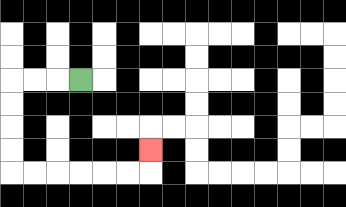{'start': '[3, 3]', 'end': '[6, 6]', 'path_directions': 'L,L,L,D,D,D,D,R,R,R,R,R,R,U', 'path_coordinates': '[[3, 3], [2, 3], [1, 3], [0, 3], [0, 4], [0, 5], [0, 6], [0, 7], [1, 7], [2, 7], [3, 7], [4, 7], [5, 7], [6, 7], [6, 6]]'}